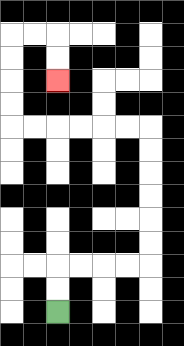{'start': '[2, 13]', 'end': '[2, 3]', 'path_directions': 'U,U,R,R,R,R,U,U,U,U,U,U,L,L,L,L,L,L,U,U,U,U,R,R,D,D', 'path_coordinates': '[[2, 13], [2, 12], [2, 11], [3, 11], [4, 11], [5, 11], [6, 11], [6, 10], [6, 9], [6, 8], [6, 7], [6, 6], [6, 5], [5, 5], [4, 5], [3, 5], [2, 5], [1, 5], [0, 5], [0, 4], [0, 3], [0, 2], [0, 1], [1, 1], [2, 1], [2, 2], [2, 3]]'}